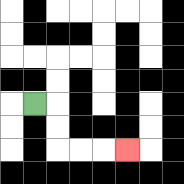{'start': '[1, 4]', 'end': '[5, 6]', 'path_directions': 'R,D,D,R,R,R', 'path_coordinates': '[[1, 4], [2, 4], [2, 5], [2, 6], [3, 6], [4, 6], [5, 6]]'}